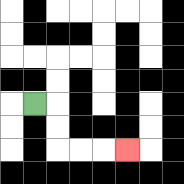{'start': '[1, 4]', 'end': '[5, 6]', 'path_directions': 'R,D,D,R,R,R', 'path_coordinates': '[[1, 4], [2, 4], [2, 5], [2, 6], [3, 6], [4, 6], [5, 6]]'}